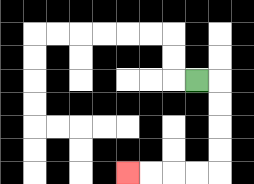{'start': '[8, 3]', 'end': '[5, 7]', 'path_directions': 'R,D,D,D,D,L,L,L,L', 'path_coordinates': '[[8, 3], [9, 3], [9, 4], [9, 5], [9, 6], [9, 7], [8, 7], [7, 7], [6, 7], [5, 7]]'}